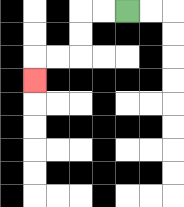{'start': '[5, 0]', 'end': '[1, 3]', 'path_directions': 'L,L,D,D,L,L,D', 'path_coordinates': '[[5, 0], [4, 0], [3, 0], [3, 1], [3, 2], [2, 2], [1, 2], [1, 3]]'}